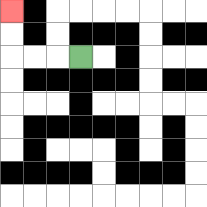{'start': '[3, 2]', 'end': '[0, 0]', 'path_directions': 'L,L,L,U,U', 'path_coordinates': '[[3, 2], [2, 2], [1, 2], [0, 2], [0, 1], [0, 0]]'}